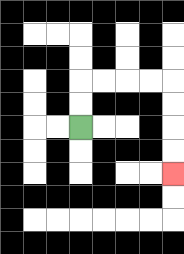{'start': '[3, 5]', 'end': '[7, 7]', 'path_directions': 'U,U,R,R,R,R,D,D,D,D', 'path_coordinates': '[[3, 5], [3, 4], [3, 3], [4, 3], [5, 3], [6, 3], [7, 3], [7, 4], [7, 5], [7, 6], [7, 7]]'}